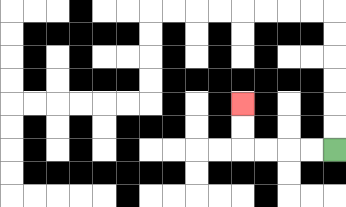{'start': '[14, 6]', 'end': '[10, 4]', 'path_directions': 'L,L,L,L,U,U', 'path_coordinates': '[[14, 6], [13, 6], [12, 6], [11, 6], [10, 6], [10, 5], [10, 4]]'}